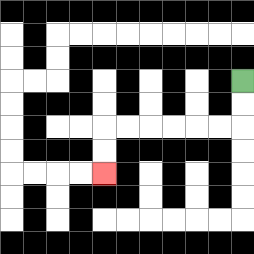{'start': '[10, 3]', 'end': '[4, 7]', 'path_directions': 'D,D,L,L,L,L,L,L,D,D', 'path_coordinates': '[[10, 3], [10, 4], [10, 5], [9, 5], [8, 5], [7, 5], [6, 5], [5, 5], [4, 5], [4, 6], [4, 7]]'}